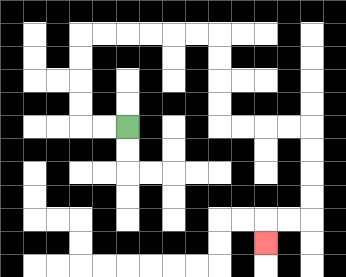{'start': '[5, 5]', 'end': '[11, 10]', 'path_directions': 'L,L,U,U,U,U,R,R,R,R,R,R,D,D,D,D,R,R,R,R,D,D,D,D,L,L,D', 'path_coordinates': '[[5, 5], [4, 5], [3, 5], [3, 4], [3, 3], [3, 2], [3, 1], [4, 1], [5, 1], [6, 1], [7, 1], [8, 1], [9, 1], [9, 2], [9, 3], [9, 4], [9, 5], [10, 5], [11, 5], [12, 5], [13, 5], [13, 6], [13, 7], [13, 8], [13, 9], [12, 9], [11, 9], [11, 10]]'}